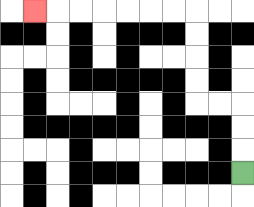{'start': '[10, 7]', 'end': '[1, 0]', 'path_directions': 'U,U,U,L,L,U,U,U,U,L,L,L,L,L,L,L', 'path_coordinates': '[[10, 7], [10, 6], [10, 5], [10, 4], [9, 4], [8, 4], [8, 3], [8, 2], [8, 1], [8, 0], [7, 0], [6, 0], [5, 0], [4, 0], [3, 0], [2, 0], [1, 0]]'}